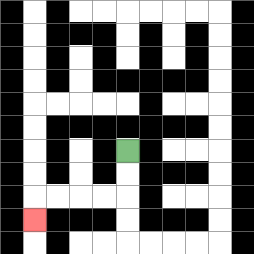{'start': '[5, 6]', 'end': '[1, 9]', 'path_directions': 'D,D,L,L,L,L,D', 'path_coordinates': '[[5, 6], [5, 7], [5, 8], [4, 8], [3, 8], [2, 8], [1, 8], [1, 9]]'}